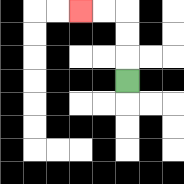{'start': '[5, 3]', 'end': '[3, 0]', 'path_directions': 'U,U,U,L,L', 'path_coordinates': '[[5, 3], [5, 2], [5, 1], [5, 0], [4, 0], [3, 0]]'}